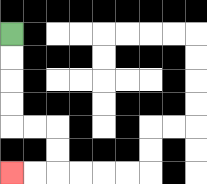{'start': '[0, 1]', 'end': '[0, 7]', 'path_directions': 'D,D,D,D,R,R,D,D,L,L', 'path_coordinates': '[[0, 1], [0, 2], [0, 3], [0, 4], [0, 5], [1, 5], [2, 5], [2, 6], [2, 7], [1, 7], [0, 7]]'}